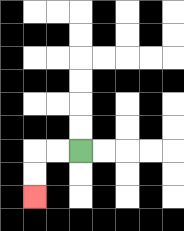{'start': '[3, 6]', 'end': '[1, 8]', 'path_directions': 'L,L,D,D', 'path_coordinates': '[[3, 6], [2, 6], [1, 6], [1, 7], [1, 8]]'}